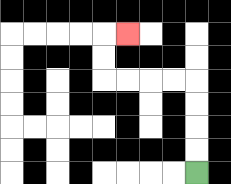{'start': '[8, 7]', 'end': '[5, 1]', 'path_directions': 'U,U,U,U,L,L,L,L,U,U,R', 'path_coordinates': '[[8, 7], [8, 6], [8, 5], [8, 4], [8, 3], [7, 3], [6, 3], [5, 3], [4, 3], [4, 2], [4, 1], [5, 1]]'}